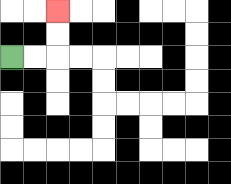{'start': '[0, 2]', 'end': '[2, 0]', 'path_directions': 'R,R,U,U', 'path_coordinates': '[[0, 2], [1, 2], [2, 2], [2, 1], [2, 0]]'}